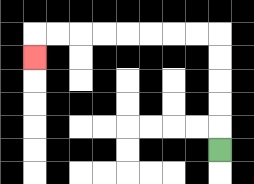{'start': '[9, 6]', 'end': '[1, 2]', 'path_directions': 'U,U,U,U,U,L,L,L,L,L,L,L,L,D', 'path_coordinates': '[[9, 6], [9, 5], [9, 4], [9, 3], [9, 2], [9, 1], [8, 1], [7, 1], [6, 1], [5, 1], [4, 1], [3, 1], [2, 1], [1, 1], [1, 2]]'}